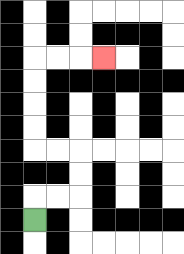{'start': '[1, 9]', 'end': '[4, 2]', 'path_directions': 'U,R,R,U,U,L,L,U,U,U,U,R,R,R', 'path_coordinates': '[[1, 9], [1, 8], [2, 8], [3, 8], [3, 7], [3, 6], [2, 6], [1, 6], [1, 5], [1, 4], [1, 3], [1, 2], [2, 2], [3, 2], [4, 2]]'}